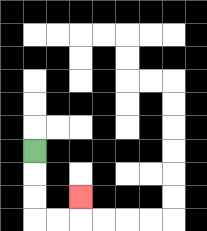{'start': '[1, 6]', 'end': '[3, 8]', 'path_directions': 'D,D,D,R,R,U', 'path_coordinates': '[[1, 6], [1, 7], [1, 8], [1, 9], [2, 9], [3, 9], [3, 8]]'}